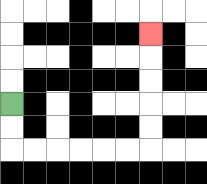{'start': '[0, 4]', 'end': '[6, 1]', 'path_directions': 'D,D,R,R,R,R,R,R,U,U,U,U,U', 'path_coordinates': '[[0, 4], [0, 5], [0, 6], [1, 6], [2, 6], [3, 6], [4, 6], [5, 6], [6, 6], [6, 5], [6, 4], [6, 3], [6, 2], [6, 1]]'}